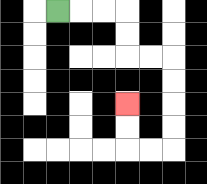{'start': '[2, 0]', 'end': '[5, 4]', 'path_directions': 'R,R,R,D,D,R,R,D,D,D,D,L,L,U,U', 'path_coordinates': '[[2, 0], [3, 0], [4, 0], [5, 0], [5, 1], [5, 2], [6, 2], [7, 2], [7, 3], [7, 4], [7, 5], [7, 6], [6, 6], [5, 6], [5, 5], [5, 4]]'}